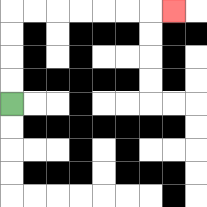{'start': '[0, 4]', 'end': '[7, 0]', 'path_directions': 'U,U,U,U,R,R,R,R,R,R,R', 'path_coordinates': '[[0, 4], [0, 3], [0, 2], [0, 1], [0, 0], [1, 0], [2, 0], [3, 0], [4, 0], [5, 0], [6, 0], [7, 0]]'}